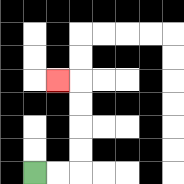{'start': '[1, 7]', 'end': '[2, 3]', 'path_directions': 'R,R,U,U,U,U,L', 'path_coordinates': '[[1, 7], [2, 7], [3, 7], [3, 6], [3, 5], [3, 4], [3, 3], [2, 3]]'}